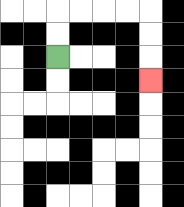{'start': '[2, 2]', 'end': '[6, 3]', 'path_directions': 'U,U,R,R,R,R,D,D,D', 'path_coordinates': '[[2, 2], [2, 1], [2, 0], [3, 0], [4, 0], [5, 0], [6, 0], [6, 1], [6, 2], [6, 3]]'}